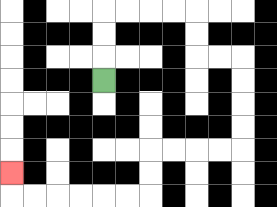{'start': '[4, 3]', 'end': '[0, 7]', 'path_directions': 'U,U,U,R,R,R,R,D,D,R,R,D,D,D,D,L,L,L,L,D,D,L,L,L,L,L,L,U', 'path_coordinates': '[[4, 3], [4, 2], [4, 1], [4, 0], [5, 0], [6, 0], [7, 0], [8, 0], [8, 1], [8, 2], [9, 2], [10, 2], [10, 3], [10, 4], [10, 5], [10, 6], [9, 6], [8, 6], [7, 6], [6, 6], [6, 7], [6, 8], [5, 8], [4, 8], [3, 8], [2, 8], [1, 8], [0, 8], [0, 7]]'}